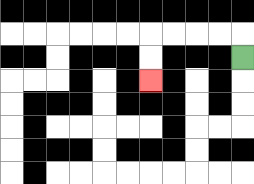{'start': '[10, 2]', 'end': '[6, 3]', 'path_directions': 'U,L,L,L,L,D,D', 'path_coordinates': '[[10, 2], [10, 1], [9, 1], [8, 1], [7, 1], [6, 1], [6, 2], [6, 3]]'}